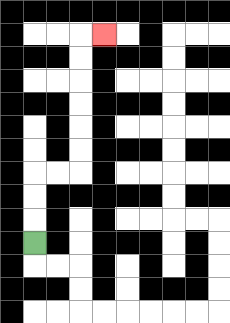{'start': '[1, 10]', 'end': '[4, 1]', 'path_directions': 'U,U,U,R,R,U,U,U,U,U,U,R', 'path_coordinates': '[[1, 10], [1, 9], [1, 8], [1, 7], [2, 7], [3, 7], [3, 6], [3, 5], [3, 4], [3, 3], [3, 2], [3, 1], [4, 1]]'}